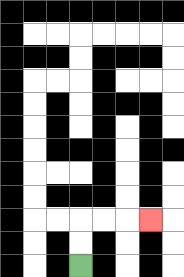{'start': '[3, 11]', 'end': '[6, 9]', 'path_directions': 'U,U,R,R,R', 'path_coordinates': '[[3, 11], [3, 10], [3, 9], [4, 9], [5, 9], [6, 9]]'}